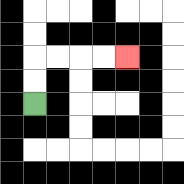{'start': '[1, 4]', 'end': '[5, 2]', 'path_directions': 'U,U,R,R,R,R', 'path_coordinates': '[[1, 4], [1, 3], [1, 2], [2, 2], [3, 2], [4, 2], [5, 2]]'}